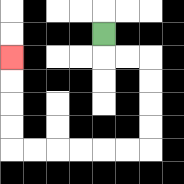{'start': '[4, 1]', 'end': '[0, 2]', 'path_directions': 'D,R,R,D,D,D,D,L,L,L,L,L,L,U,U,U,U', 'path_coordinates': '[[4, 1], [4, 2], [5, 2], [6, 2], [6, 3], [6, 4], [6, 5], [6, 6], [5, 6], [4, 6], [3, 6], [2, 6], [1, 6], [0, 6], [0, 5], [0, 4], [0, 3], [0, 2]]'}